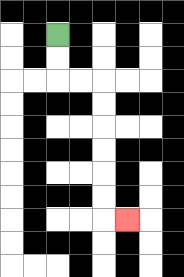{'start': '[2, 1]', 'end': '[5, 9]', 'path_directions': 'D,D,R,R,D,D,D,D,D,D,R', 'path_coordinates': '[[2, 1], [2, 2], [2, 3], [3, 3], [4, 3], [4, 4], [4, 5], [4, 6], [4, 7], [4, 8], [4, 9], [5, 9]]'}